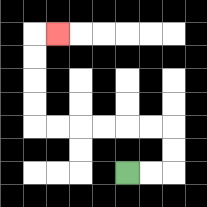{'start': '[5, 7]', 'end': '[2, 1]', 'path_directions': 'R,R,U,U,L,L,L,L,L,L,U,U,U,U,R', 'path_coordinates': '[[5, 7], [6, 7], [7, 7], [7, 6], [7, 5], [6, 5], [5, 5], [4, 5], [3, 5], [2, 5], [1, 5], [1, 4], [1, 3], [1, 2], [1, 1], [2, 1]]'}